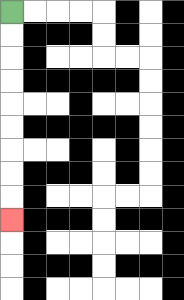{'start': '[0, 0]', 'end': '[0, 9]', 'path_directions': 'D,D,D,D,D,D,D,D,D', 'path_coordinates': '[[0, 0], [0, 1], [0, 2], [0, 3], [0, 4], [0, 5], [0, 6], [0, 7], [0, 8], [0, 9]]'}